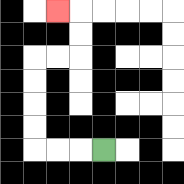{'start': '[4, 6]', 'end': '[2, 0]', 'path_directions': 'L,L,L,U,U,U,U,R,R,U,U,L', 'path_coordinates': '[[4, 6], [3, 6], [2, 6], [1, 6], [1, 5], [1, 4], [1, 3], [1, 2], [2, 2], [3, 2], [3, 1], [3, 0], [2, 0]]'}